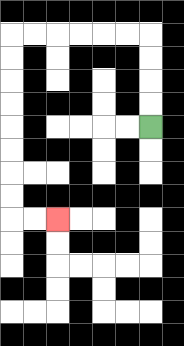{'start': '[6, 5]', 'end': '[2, 9]', 'path_directions': 'U,U,U,U,L,L,L,L,L,L,D,D,D,D,D,D,D,D,R,R', 'path_coordinates': '[[6, 5], [6, 4], [6, 3], [6, 2], [6, 1], [5, 1], [4, 1], [3, 1], [2, 1], [1, 1], [0, 1], [0, 2], [0, 3], [0, 4], [0, 5], [0, 6], [0, 7], [0, 8], [0, 9], [1, 9], [2, 9]]'}